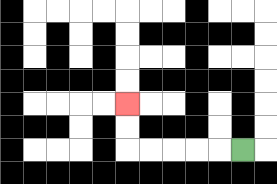{'start': '[10, 6]', 'end': '[5, 4]', 'path_directions': 'L,L,L,L,L,U,U', 'path_coordinates': '[[10, 6], [9, 6], [8, 6], [7, 6], [6, 6], [5, 6], [5, 5], [5, 4]]'}